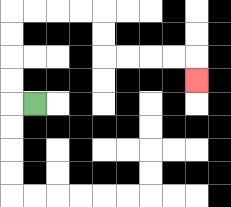{'start': '[1, 4]', 'end': '[8, 3]', 'path_directions': 'L,U,U,U,U,R,R,R,R,D,D,R,R,R,R,D', 'path_coordinates': '[[1, 4], [0, 4], [0, 3], [0, 2], [0, 1], [0, 0], [1, 0], [2, 0], [3, 0], [4, 0], [4, 1], [4, 2], [5, 2], [6, 2], [7, 2], [8, 2], [8, 3]]'}